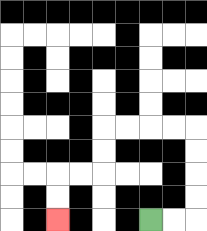{'start': '[6, 9]', 'end': '[2, 9]', 'path_directions': 'R,R,U,U,U,U,L,L,L,L,D,D,L,L,D,D', 'path_coordinates': '[[6, 9], [7, 9], [8, 9], [8, 8], [8, 7], [8, 6], [8, 5], [7, 5], [6, 5], [5, 5], [4, 5], [4, 6], [4, 7], [3, 7], [2, 7], [2, 8], [2, 9]]'}